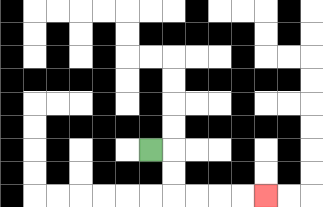{'start': '[6, 6]', 'end': '[11, 8]', 'path_directions': 'R,D,D,R,R,R,R', 'path_coordinates': '[[6, 6], [7, 6], [7, 7], [7, 8], [8, 8], [9, 8], [10, 8], [11, 8]]'}